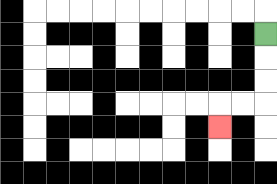{'start': '[11, 1]', 'end': '[9, 5]', 'path_directions': 'D,D,D,L,L,D', 'path_coordinates': '[[11, 1], [11, 2], [11, 3], [11, 4], [10, 4], [9, 4], [9, 5]]'}